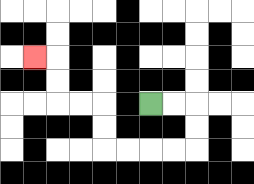{'start': '[6, 4]', 'end': '[1, 2]', 'path_directions': 'R,R,D,D,L,L,L,L,U,U,L,L,U,U,L', 'path_coordinates': '[[6, 4], [7, 4], [8, 4], [8, 5], [8, 6], [7, 6], [6, 6], [5, 6], [4, 6], [4, 5], [4, 4], [3, 4], [2, 4], [2, 3], [2, 2], [1, 2]]'}